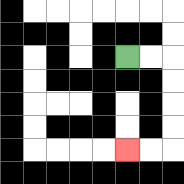{'start': '[5, 2]', 'end': '[5, 6]', 'path_directions': 'R,R,D,D,D,D,L,L', 'path_coordinates': '[[5, 2], [6, 2], [7, 2], [7, 3], [7, 4], [7, 5], [7, 6], [6, 6], [5, 6]]'}